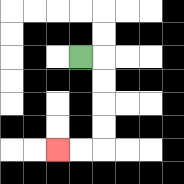{'start': '[3, 2]', 'end': '[2, 6]', 'path_directions': 'R,D,D,D,D,L,L', 'path_coordinates': '[[3, 2], [4, 2], [4, 3], [4, 4], [4, 5], [4, 6], [3, 6], [2, 6]]'}